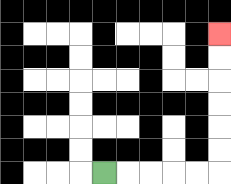{'start': '[4, 7]', 'end': '[9, 1]', 'path_directions': 'R,R,R,R,R,U,U,U,U,U,U', 'path_coordinates': '[[4, 7], [5, 7], [6, 7], [7, 7], [8, 7], [9, 7], [9, 6], [9, 5], [9, 4], [9, 3], [9, 2], [9, 1]]'}